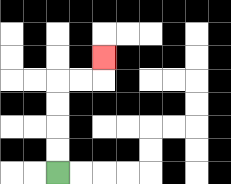{'start': '[2, 7]', 'end': '[4, 2]', 'path_directions': 'U,U,U,U,R,R,U', 'path_coordinates': '[[2, 7], [2, 6], [2, 5], [2, 4], [2, 3], [3, 3], [4, 3], [4, 2]]'}